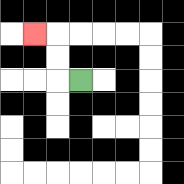{'start': '[3, 3]', 'end': '[1, 1]', 'path_directions': 'L,U,U,L', 'path_coordinates': '[[3, 3], [2, 3], [2, 2], [2, 1], [1, 1]]'}